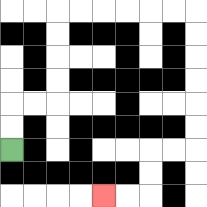{'start': '[0, 6]', 'end': '[4, 8]', 'path_directions': 'U,U,R,R,U,U,U,U,R,R,R,R,R,R,D,D,D,D,D,D,L,L,D,D,L,L', 'path_coordinates': '[[0, 6], [0, 5], [0, 4], [1, 4], [2, 4], [2, 3], [2, 2], [2, 1], [2, 0], [3, 0], [4, 0], [5, 0], [6, 0], [7, 0], [8, 0], [8, 1], [8, 2], [8, 3], [8, 4], [8, 5], [8, 6], [7, 6], [6, 6], [6, 7], [6, 8], [5, 8], [4, 8]]'}